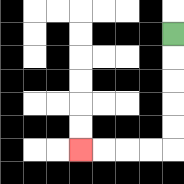{'start': '[7, 1]', 'end': '[3, 6]', 'path_directions': 'D,D,D,D,D,L,L,L,L', 'path_coordinates': '[[7, 1], [7, 2], [7, 3], [7, 4], [7, 5], [7, 6], [6, 6], [5, 6], [4, 6], [3, 6]]'}